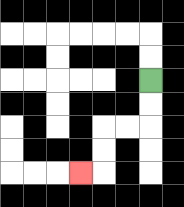{'start': '[6, 3]', 'end': '[3, 7]', 'path_directions': 'D,D,L,L,D,D,L', 'path_coordinates': '[[6, 3], [6, 4], [6, 5], [5, 5], [4, 5], [4, 6], [4, 7], [3, 7]]'}